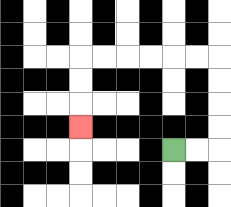{'start': '[7, 6]', 'end': '[3, 5]', 'path_directions': 'R,R,U,U,U,U,L,L,L,L,L,L,D,D,D', 'path_coordinates': '[[7, 6], [8, 6], [9, 6], [9, 5], [9, 4], [9, 3], [9, 2], [8, 2], [7, 2], [6, 2], [5, 2], [4, 2], [3, 2], [3, 3], [3, 4], [3, 5]]'}